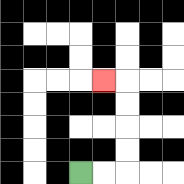{'start': '[3, 7]', 'end': '[4, 3]', 'path_directions': 'R,R,U,U,U,U,L', 'path_coordinates': '[[3, 7], [4, 7], [5, 7], [5, 6], [5, 5], [5, 4], [5, 3], [4, 3]]'}